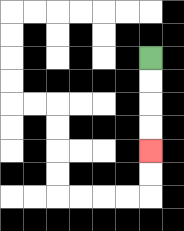{'start': '[6, 2]', 'end': '[6, 6]', 'path_directions': 'D,D,D,D', 'path_coordinates': '[[6, 2], [6, 3], [6, 4], [6, 5], [6, 6]]'}